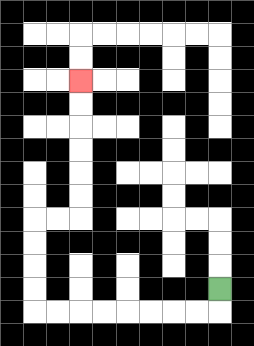{'start': '[9, 12]', 'end': '[3, 3]', 'path_directions': 'D,L,L,L,L,L,L,L,L,U,U,U,U,R,R,U,U,U,U,U,U', 'path_coordinates': '[[9, 12], [9, 13], [8, 13], [7, 13], [6, 13], [5, 13], [4, 13], [3, 13], [2, 13], [1, 13], [1, 12], [1, 11], [1, 10], [1, 9], [2, 9], [3, 9], [3, 8], [3, 7], [3, 6], [3, 5], [3, 4], [3, 3]]'}